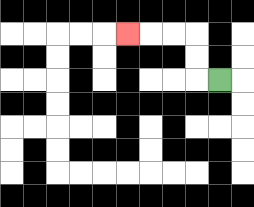{'start': '[9, 3]', 'end': '[5, 1]', 'path_directions': 'L,U,U,L,L,L', 'path_coordinates': '[[9, 3], [8, 3], [8, 2], [8, 1], [7, 1], [6, 1], [5, 1]]'}